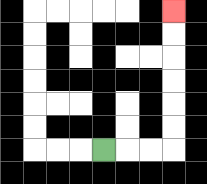{'start': '[4, 6]', 'end': '[7, 0]', 'path_directions': 'R,R,R,U,U,U,U,U,U', 'path_coordinates': '[[4, 6], [5, 6], [6, 6], [7, 6], [7, 5], [7, 4], [7, 3], [7, 2], [7, 1], [7, 0]]'}